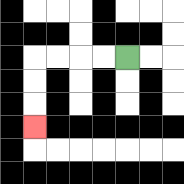{'start': '[5, 2]', 'end': '[1, 5]', 'path_directions': 'L,L,L,L,D,D,D', 'path_coordinates': '[[5, 2], [4, 2], [3, 2], [2, 2], [1, 2], [1, 3], [1, 4], [1, 5]]'}